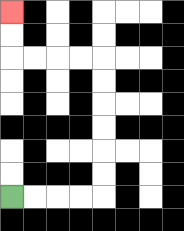{'start': '[0, 8]', 'end': '[0, 0]', 'path_directions': 'R,R,R,R,U,U,U,U,U,U,L,L,L,L,U,U', 'path_coordinates': '[[0, 8], [1, 8], [2, 8], [3, 8], [4, 8], [4, 7], [4, 6], [4, 5], [4, 4], [4, 3], [4, 2], [3, 2], [2, 2], [1, 2], [0, 2], [0, 1], [0, 0]]'}